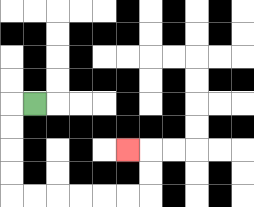{'start': '[1, 4]', 'end': '[5, 6]', 'path_directions': 'L,D,D,D,D,R,R,R,R,R,R,U,U,L', 'path_coordinates': '[[1, 4], [0, 4], [0, 5], [0, 6], [0, 7], [0, 8], [1, 8], [2, 8], [3, 8], [4, 8], [5, 8], [6, 8], [6, 7], [6, 6], [5, 6]]'}